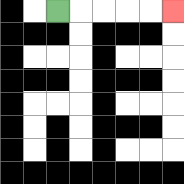{'start': '[2, 0]', 'end': '[7, 0]', 'path_directions': 'R,R,R,R,R', 'path_coordinates': '[[2, 0], [3, 0], [4, 0], [5, 0], [6, 0], [7, 0]]'}